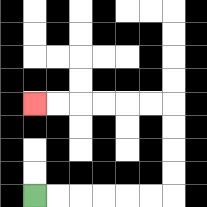{'start': '[1, 8]', 'end': '[1, 4]', 'path_directions': 'R,R,R,R,R,R,U,U,U,U,L,L,L,L,L,L', 'path_coordinates': '[[1, 8], [2, 8], [3, 8], [4, 8], [5, 8], [6, 8], [7, 8], [7, 7], [7, 6], [7, 5], [7, 4], [6, 4], [5, 4], [4, 4], [3, 4], [2, 4], [1, 4]]'}